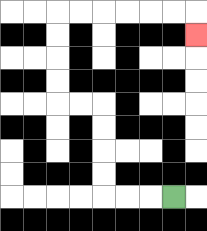{'start': '[7, 8]', 'end': '[8, 1]', 'path_directions': 'L,L,L,U,U,U,U,L,L,U,U,U,U,R,R,R,R,R,R,D', 'path_coordinates': '[[7, 8], [6, 8], [5, 8], [4, 8], [4, 7], [4, 6], [4, 5], [4, 4], [3, 4], [2, 4], [2, 3], [2, 2], [2, 1], [2, 0], [3, 0], [4, 0], [5, 0], [6, 0], [7, 0], [8, 0], [8, 1]]'}